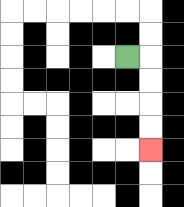{'start': '[5, 2]', 'end': '[6, 6]', 'path_directions': 'R,D,D,D,D', 'path_coordinates': '[[5, 2], [6, 2], [6, 3], [6, 4], [6, 5], [6, 6]]'}